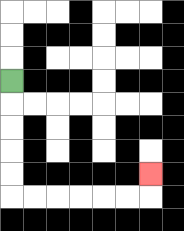{'start': '[0, 3]', 'end': '[6, 7]', 'path_directions': 'D,D,D,D,D,R,R,R,R,R,R,U', 'path_coordinates': '[[0, 3], [0, 4], [0, 5], [0, 6], [0, 7], [0, 8], [1, 8], [2, 8], [3, 8], [4, 8], [5, 8], [6, 8], [6, 7]]'}